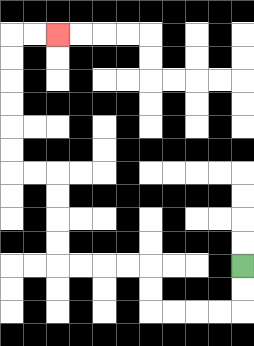{'start': '[10, 11]', 'end': '[2, 1]', 'path_directions': 'D,D,L,L,L,L,U,U,L,L,L,L,U,U,U,U,L,L,U,U,U,U,U,U,R,R', 'path_coordinates': '[[10, 11], [10, 12], [10, 13], [9, 13], [8, 13], [7, 13], [6, 13], [6, 12], [6, 11], [5, 11], [4, 11], [3, 11], [2, 11], [2, 10], [2, 9], [2, 8], [2, 7], [1, 7], [0, 7], [0, 6], [0, 5], [0, 4], [0, 3], [0, 2], [0, 1], [1, 1], [2, 1]]'}